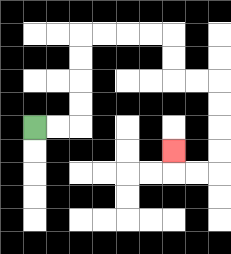{'start': '[1, 5]', 'end': '[7, 6]', 'path_directions': 'R,R,U,U,U,U,R,R,R,R,D,D,R,R,D,D,D,D,L,L,U', 'path_coordinates': '[[1, 5], [2, 5], [3, 5], [3, 4], [3, 3], [3, 2], [3, 1], [4, 1], [5, 1], [6, 1], [7, 1], [7, 2], [7, 3], [8, 3], [9, 3], [9, 4], [9, 5], [9, 6], [9, 7], [8, 7], [7, 7], [7, 6]]'}